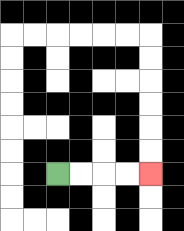{'start': '[2, 7]', 'end': '[6, 7]', 'path_directions': 'R,R,R,R', 'path_coordinates': '[[2, 7], [3, 7], [4, 7], [5, 7], [6, 7]]'}